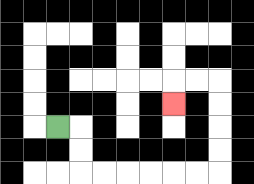{'start': '[2, 5]', 'end': '[7, 4]', 'path_directions': 'R,D,D,R,R,R,R,R,R,U,U,U,U,L,L,D', 'path_coordinates': '[[2, 5], [3, 5], [3, 6], [3, 7], [4, 7], [5, 7], [6, 7], [7, 7], [8, 7], [9, 7], [9, 6], [9, 5], [9, 4], [9, 3], [8, 3], [7, 3], [7, 4]]'}